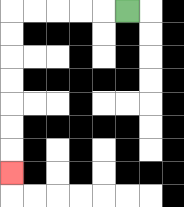{'start': '[5, 0]', 'end': '[0, 7]', 'path_directions': 'L,L,L,L,L,D,D,D,D,D,D,D', 'path_coordinates': '[[5, 0], [4, 0], [3, 0], [2, 0], [1, 0], [0, 0], [0, 1], [0, 2], [0, 3], [0, 4], [0, 5], [0, 6], [0, 7]]'}